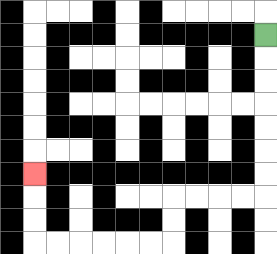{'start': '[11, 1]', 'end': '[1, 7]', 'path_directions': 'D,D,D,D,D,D,D,L,L,L,L,D,D,L,L,L,L,L,L,U,U,U', 'path_coordinates': '[[11, 1], [11, 2], [11, 3], [11, 4], [11, 5], [11, 6], [11, 7], [11, 8], [10, 8], [9, 8], [8, 8], [7, 8], [7, 9], [7, 10], [6, 10], [5, 10], [4, 10], [3, 10], [2, 10], [1, 10], [1, 9], [1, 8], [1, 7]]'}